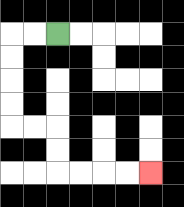{'start': '[2, 1]', 'end': '[6, 7]', 'path_directions': 'L,L,D,D,D,D,R,R,D,D,R,R,R,R', 'path_coordinates': '[[2, 1], [1, 1], [0, 1], [0, 2], [0, 3], [0, 4], [0, 5], [1, 5], [2, 5], [2, 6], [2, 7], [3, 7], [4, 7], [5, 7], [6, 7]]'}